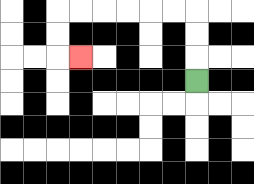{'start': '[8, 3]', 'end': '[3, 2]', 'path_directions': 'U,U,U,L,L,L,L,L,L,D,D,R', 'path_coordinates': '[[8, 3], [8, 2], [8, 1], [8, 0], [7, 0], [6, 0], [5, 0], [4, 0], [3, 0], [2, 0], [2, 1], [2, 2], [3, 2]]'}